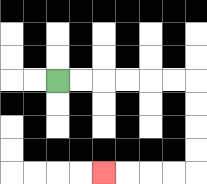{'start': '[2, 3]', 'end': '[4, 7]', 'path_directions': 'R,R,R,R,R,R,D,D,D,D,L,L,L,L', 'path_coordinates': '[[2, 3], [3, 3], [4, 3], [5, 3], [6, 3], [7, 3], [8, 3], [8, 4], [8, 5], [8, 6], [8, 7], [7, 7], [6, 7], [5, 7], [4, 7]]'}